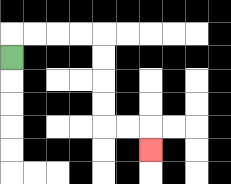{'start': '[0, 2]', 'end': '[6, 6]', 'path_directions': 'U,R,R,R,R,D,D,D,D,R,R,D', 'path_coordinates': '[[0, 2], [0, 1], [1, 1], [2, 1], [3, 1], [4, 1], [4, 2], [4, 3], [4, 4], [4, 5], [5, 5], [6, 5], [6, 6]]'}